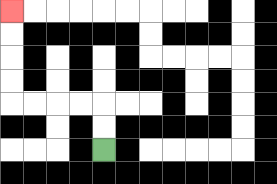{'start': '[4, 6]', 'end': '[0, 0]', 'path_directions': 'U,U,L,L,L,L,U,U,U,U', 'path_coordinates': '[[4, 6], [4, 5], [4, 4], [3, 4], [2, 4], [1, 4], [0, 4], [0, 3], [0, 2], [0, 1], [0, 0]]'}